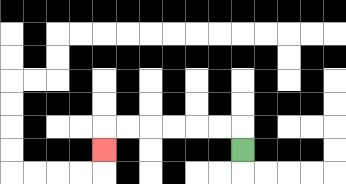{'start': '[10, 6]', 'end': '[4, 6]', 'path_directions': 'U,L,L,L,L,L,L,D', 'path_coordinates': '[[10, 6], [10, 5], [9, 5], [8, 5], [7, 5], [6, 5], [5, 5], [4, 5], [4, 6]]'}